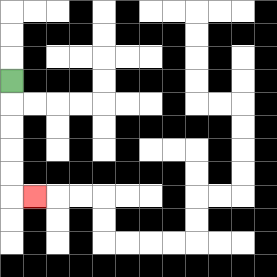{'start': '[0, 3]', 'end': '[1, 8]', 'path_directions': 'D,D,D,D,D,R', 'path_coordinates': '[[0, 3], [0, 4], [0, 5], [0, 6], [0, 7], [0, 8], [1, 8]]'}